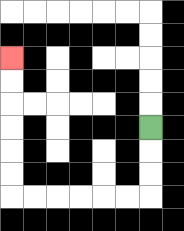{'start': '[6, 5]', 'end': '[0, 2]', 'path_directions': 'D,D,D,L,L,L,L,L,L,U,U,U,U,U,U', 'path_coordinates': '[[6, 5], [6, 6], [6, 7], [6, 8], [5, 8], [4, 8], [3, 8], [2, 8], [1, 8], [0, 8], [0, 7], [0, 6], [0, 5], [0, 4], [0, 3], [0, 2]]'}